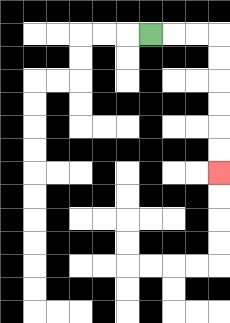{'start': '[6, 1]', 'end': '[9, 7]', 'path_directions': 'R,R,R,D,D,D,D,D,D', 'path_coordinates': '[[6, 1], [7, 1], [8, 1], [9, 1], [9, 2], [9, 3], [9, 4], [9, 5], [9, 6], [9, 7]]'}